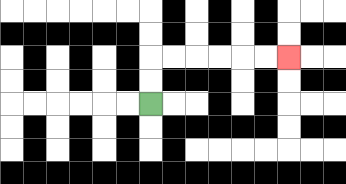{'start': '[6, 4]', 'end': '[12, 2]', 'path_directions': 'U,U,R,R,R,R,R,R', 'path_coordinates': '[[6, 4], [6, 3], [6, 2], [7, 2], [8, 2], [9, 2], [10, 2], [11, 2], [12, 2]]'}